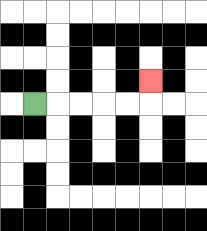{'start': '[1, 4]', 'end': '[6, 3]', 'path_directions': 'R,R,R,R,R,U', 'path_coordinates': '[[1, 4], [2, 4], [3, 4], [4, 4], [5, 4], [6, 4], [6, 3]]'}